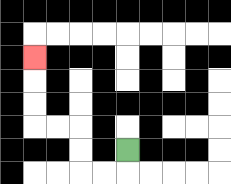{'start': '[5, 6]', 'end': '[1, 2]', 'path_directions': 'D,L,L,U,U,L,L,U,U,U', 'path_coordinates': '[[5, 6], [5, 7], [4, 7], [3, 7], [3, 6], [3, 5], [2, 5], [1, 5], [1, 4], [1, 3], [1, 2]]'}